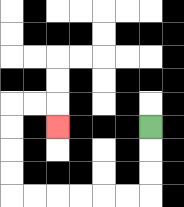{'start': '[6, 5]', 'end': '[2, 5]', 'path_directions': 'D,D,D,L,L,L,L,L,L,U,U,U,U,R,R,D', 'path_coordinates': '[[6, 5], [6, 6], [6, 7], [6, 8], [5, 8], [4, 8], [3, 8], [2, 8], [1, 8], [0, 8], [0, 7], [0, 6], [0, 5], [0, 4], [1, 4], [2, 4], [2, 5]]'}